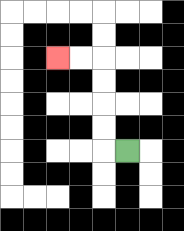{'start': '[5, 6]', 'end': '[2, 2]', 'path_directions': 'L,U,U,U,U,L,L', 'path_coordinates': '[[5, 6], [4, 6], [4, 5], [4, 4], [4, 3], [4, 2], [3, 2], [2, 2]]'}